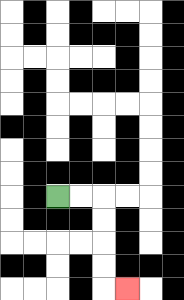{'start': '[2, 8]', 'end': '[5, 12]', 'path_directions': 'R,R,D,D,D,D,R', 'path_coordinates': '[[2, 8], [3, 8], [4, 8], [4, 9], [4, 10], [4, 11], [4, 12], [5, 12]]'}